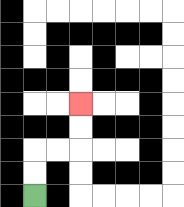{'start': '[1, 8]', 'end': '[3, 4]', 'path_directions': 'U,U,R,R,U,U', 'path_coordinates': '[[1, 8], [1, 7], [1, 6], [2, 6], [3, 6], [3, 5], [3, 4]]'}